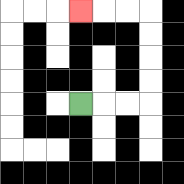{'start': '[3, 4]', 'end': '[3, 0]', 'path_directions': 'R,R,R,U,U,U,U,L,L,L', 'path_coordinates': '[[3, 4], [4, 4], [5, 4], [6, 4], [6, 3], [6, 2], [6, 1], [6, 0], [5, 0], [4, 0], [3, 0]]'}